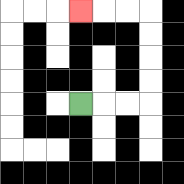{'start': '[3, 4]', 'end': '[3, 0]', 'path_directions': 'R,R,R,U,U,U,U,L,L,L', 'path_coordinates': '[[3, 4], [4, 4], [5, 4], [6, 4], [6, 3], [6, 2], [6, 1], [6, 0], [5, 0], [4, 0], [3, 0]]'}